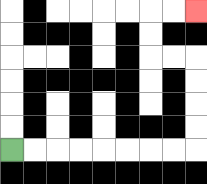{'start': '[0, 6]', 'end': '[8, 0]', 'path_directions': 'R,R,R,R,R,R,R,R,U,U,U,U,L,L,U,U,R,R', 'path_coordinates': '[[0, 6], [1, 6], [2, 6], [3, 6], [4, 6], [5, 6], [6, 6], [7, 6], [8, 6], [8, 5], [8, 4], [8, 3], [8, 2], [7, 2], [6, 2], [6, 1], [6, 0], [7, 0], [8, 0]]'}